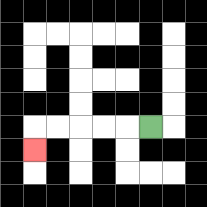{'start': '[6, 5]', 'end': '[1, 6]', 'path_directions': 'L,L,L,L,L,D', 'path_coordinates': '[[6, 5], [5, 5], [4, 5], [3, 5], [2, 5], [1, 5], [1, 6]]'}